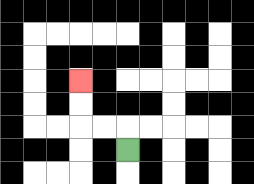{'start': '[5, 6]', 'end': '[3, 3]', 'path_directions': 'U,L,L,U,U', 'path_coordinates': '[[5, 6], [5, 5], [4, 5], [3, 5], [3, 4], [3, 3]]'}